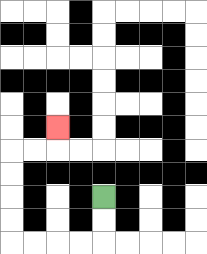{'start': '[4, 8]', 'end': '[2, 5]', 'path_directions': 'D,D,L,L,L,L,U,U,U,U,R,R,U', 'path_coordinates': '[[4, 8], [4, 9], [4, 10], [3, 10], [2, 10], [1, 10], [0, 10], [0, 9], [0, 8], [0, 7], [0, 6], [1, 6], [2, 6], [2, 5]]'}